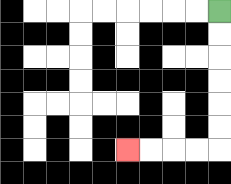{'start': '[9, 0]', 'end': '[5, 6]', 'path_directions': 'D,D,D,D,D,D,L,L,L,L', 'path_coordinates': '[[9, 0], [9, 1], [9, 2], [9, 3], [9, 4], [9, 5], [9, 6], [8, 6], [7, 6], [6, 6], [5, 6]]'}